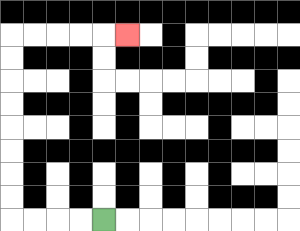{'start': '[4, 9]', 'end': '[5, 1]', 'path_directions': 'L,L,L,L,U,U,U,U,U,U,U,U,R,R,R,R,R', 'path_coordinates': '[[4, 9], [3, 9], [2, 9], [1, 9], [0, 9], [0, 8], [0, 7], [0, 6], [0, 5], [0, 4], [0, 3], [0, 2], [0, 1], [1, 1], [2, 1], [3, 1], [4, 1], [5, 1]]'}